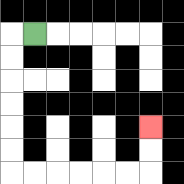{'start': '[1, 1]', 'end': '[6, 5]', 'path_directions': 'L,D,D,D,D,D,D,R,R,R,R,R,R,U,U', 'path_coordinates': '[[1, 1], [0, 1], [0, 2], [0, 3], [0, 4], [0, 5], [0, 6], [0, 7], [1, 7], [2, 7], [3, 7], [4, 7], [5, 7], [6, 7], [6, 6], [6, 5]]'}